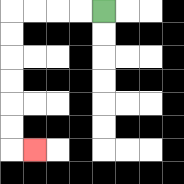{'start': '[4, 0]', 'end': '[1, 6]', 'path_directions': 'L,L,L,L,D,D,D,D,D,D,R', 'path_coordinates': '[[4, 0], [3, 0], [2, 0], [1, 0], [0, 0], [0, 1], [0, 2], [0, 3], [0, 4], [0, 5], [0, 6], [1, 6]]'}